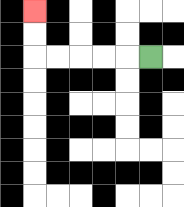{'start': '[6, 2]', 'end': '[1, 0]', 'path_directions': 'L,L,L,L,L,U,U', 'path_coordinates': '[[6, 2], [5, 2], [4, 2], [3, 2], [2, 2], [1, 2], [1, 1], [1, 0]]'}